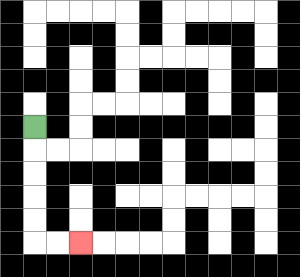{'start': '[1, 5]', 'end': '[3, 10]', 'path_directions': 'D,D,D,D,D,R,R', 'path_coordinates': '[[1, 5], [1, 6], [1, 7], [1, 8], [1, 9], [1, 10], [2, 10], [3, 10]]'}